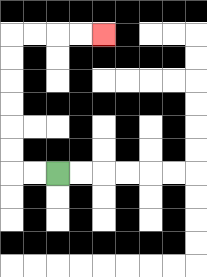{'start': '[2, 7]', 'end': '[4, 1]', 'path_directions': 'L,L,U,U,U,U,U,U,R,R,R,R', 'path_coordinates': '[[2, 7], [1, 7], [0, 7], [0, 6], [0, 5], [0, 4], [0, 3], [0, 2], [0, 1], [1, 1], [2, 1], [3, 1], [4, 1]]'}